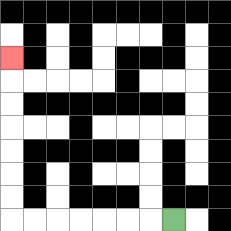{'start': '[7, 9]', 'end': '[0, 2]', 'path_directions': 'L,L,L,L,L,L,L,U,U,U,U,U,U,U', 'path_coordinates': '[[7, 9], [6, 9], [5, 9], [4, 9], [3, 9], [2, 9], [1, 9], [0, 9], [0, 8], [0, 7], [0, 6], [0, 5], [0, 4], [0, 3], [0, 2]]'}